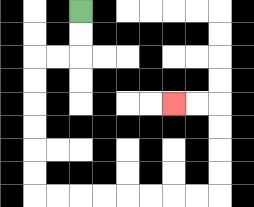{'start': '[3, 0]', 'end': '[7, 4]', 'path_directions': 'D,D,L,L,D,D,D,D,D,D,R,R,R,R,R,R,R,R,U,U,U,U,L,L', 'path_coordinates': '[[3, 0], [3, 1], [3, 2], [2, 2], [1, 2], [1, 3], [1, 4], [1, 5], [1, 6], [1, 7], [1, 8], [2, 8], [3, 8], [4, 8], [5, 8], [6, 8], [7, 8], [8, 8], [9, 8], [9, 7], [9, 6], [9, 5], [9, 4], [8, 4], [7, 4]]'}